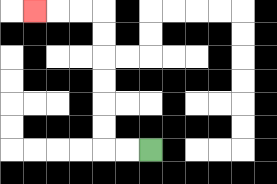{'start': '[6, 6]', 'end': '[1, 0]', 'path_directions': 'L,L,U,U,U,U,U,U,L,L,L', 'path_coordinates': '[[6, 6], [5, 6], [4, 6], [4, 5], [4, 4], [4, 3], [4, 2], [4, 1], [4, 0], [3, 0], [2, 0], [1, 0]]'}